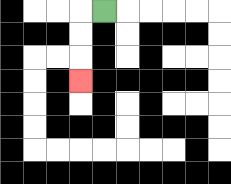{'start': '[4, 0]', 'end': '[3, 3]', 'path_directions': 'L,D,D,D', 'path_coordinates': '[[4, 0], [3, 0], [3, 1], [3, 2], [3, 3]]'}